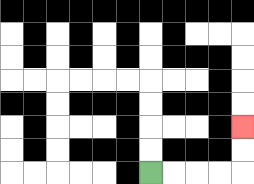{'start': '[6, 7]', 'end': '[10, 5]', 'path_directions': 'R,R,R,R,U,U', 'path_coordinates': '[[6, 7], [7, 7], [8, 7], [9, 7], [10, 7], [10, 6], [10, 5]]'}